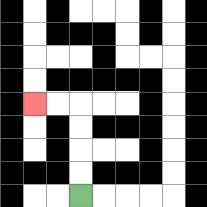{'start': '[3, 8]', 'end': '[1, 4]', 'path_directions': 'U,U,U,U,L,L', 'path_coordinates': '[[3, 8], [3, 7], [3, 6], [3, 5], [3, 4], [2, 4], [1, 4]]'}